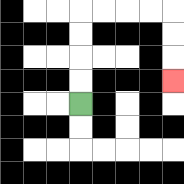{'start': '[3, 4]', 'end': '[7, 3]', 'path_directions': 'U,U,U,U,R,R,R,R,D,D,D', 'path_coordinates': '[[3, 4], [3, 3], [3, 2], [3, 1], [3, 0], [4, 0], [5, 0], [6, 0], [7, 0], [7, 1], [7, 2], [7, 3]]'}